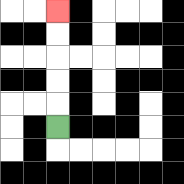{'start': '[2, 5]', 'end': '[2, 0]', 'path_directions': 'U,U,U,U,U', 'path_coordinates': '[[2, 5], [2, 4], [2, 3], [2, 2], [2, 1], [2, 0]]'}